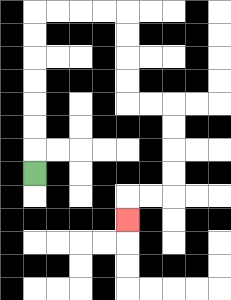{'start': '[1, 7]', 'end': '[5, 9]', 'path_directions': 'U,U,U,U,U,U,U,R,R,R,R,D,D,D,D,R,R,D,D,D,D,L,L,D', 'path_coordinates': '[[1, 7], [1, 6], [1, 5], [1, 4], [1, 3], [1, 2], [1, 1], [1, 0], [2, 0], [3, 0], [4, 0], [5, 0], [5, 1], [5, 2], [5, 3], [5, 4], [6, 4], [7, 4], [7, 5], [7, 6], [7, 7], [7, 8], [6, 8], [5, 8], [5, 9]]'}